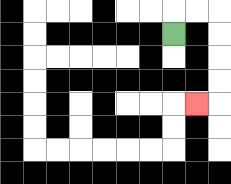{'start': '[7, 1]', 'end': '[8, 4]', 'path_directions': 'U,R,R,D,D,D,D,L', 'path_coordinates': '[[7, 1], [7, 0], [8, 0], [9, 0], [9, 1], [9, 2], [9, 3], [9, 4], [8, 4]]'}